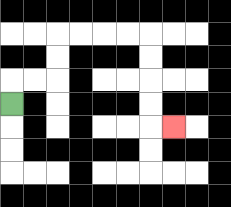{'start': '[0, 4]', 'end': '[7, 5]', 'path_directions': 'U,R,R,U,U,R,R,R,R,D,D,D,D,R', 'path_coordinates': '[[0, 4], [0, 3], [1, 3], [2, 3], [2, 2], [2, 1], [3, 1], [4, 1], [5, 1], [6, 1], [6, 2], [6, 3], [6, 4], [6, 5], [7, 5]]'}